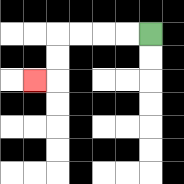{'start': '[6, 1]', 'end': '[1, 3]', 'path_directions': 'L,L,L,L,D,D,L', 'path_coordinates': '[[6, 1], [5, 1], [4, 1], [3, 1], [2, 1], [2, 2], [2, 3], [1, 3]]'}